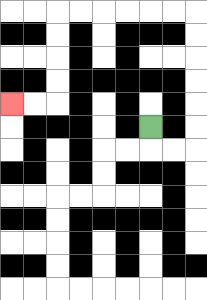{'start': '[6, 5]', 'end': '[0, 4]', 'path_directions': 'D,R,R,U,U,U,U,U,U,L,L,L,L,L,L,D,D,D,D,L,L', 'path_coordinates': '[[6, 5], [6, 6], [7, 6], [8, 6], [8, 5], [8, 4], [8, 3], [8, 2], [8, 1], [8, 0], [7, 0], [6, 0], [5, 0], [4, 0], [3, 0], [2, 0], [2, 1], [2, 2], [2, 3], [2, 4], [1, 4], [0, 4]]'}